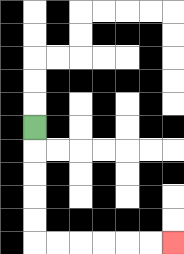{'start': '[1, 5]', 'end': '[7, 10]', 'path_directions': 'D,D,D,D,D,R,R,R,R,R,R', 'path_coordinates': '[[1, 5], [1, 6], [1, 7], [1, 8], [1, 9], [1, 10], [2, 10], [3, 10], [4, 10], [5, 10], [6, 10], [7, 10]]'}